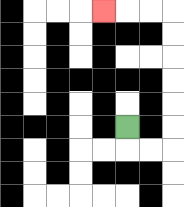{'start': '[5, 5]', 'end': '[4, 0]', 'path_directions': 'D,R,R,U,U,U,U,U,U,L,L,L', 'path_coordinates': '[[5, 5], [5, 6], [6, 6], [7, 6], [7, 5], [7, 4], [7, 3], [7, 2], [7, 1], [7, 0], [6, 0], [5, 0], [4, 0]]'}